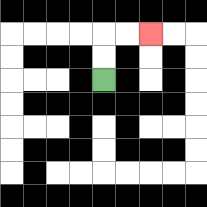{'start': '[4, 3]', 'end': '[6, 1]', 'path_directions': 'U,U,R,R', 'path_coordinates': '[[4, 3], [4, 2], [4, 1], [5, 1], [6, 1]]'}